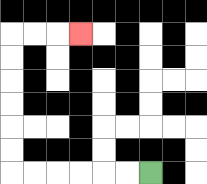{'start': '[6, 7]', 'end': '[3, 1]', 'path_directions': 'L,L,L,L,L,L,U,U,U,U,U,U,R,R,R', 'path_coordinates': '[[6, 7], [5, 7], [4, 7], [3, 7], [2, 7], [1, 7], [0, 7], [0, 6], [0, 5], [0, 4], [0, 3], [0, 2], [0, 1], [1, 1], [2, 1], [3, 1]]'}